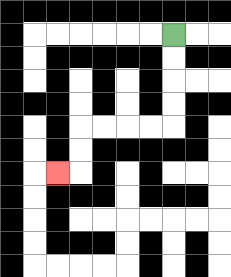{'start': '[7, 1]', 'end': '[2, 7]', 'path_directions': 'D,D,D,D,L,L,L,L,D,D,L', 'path_coordinates': '[[7, 1], [7, 2], [7, 3], [7, 4], [7, 5], [6, 5], [5, 5], [4, 5], [3, 5], [3, 6], [3, 7], [2, 7]]'}